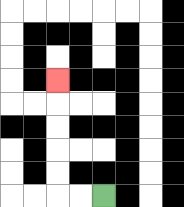{'start': '[4, 8]', 'end': '[2, 3]', 'path_directions': 'L,L,U,U,U,U,U', 'path_coordinates': '[[4, 8], [3, 8], [2, 8], [2, 7], [2, 6], [2, 5], [2, 4], [2, 3]]'}